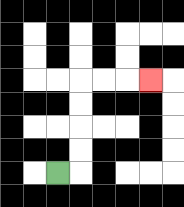{'start': '[2, 7]', 'end': '[6, 3]', 'path_directions': 'R,U,U,U,U,R,R,R', 'path_coordinates': '[[2, 7], [3, 7], [3, 6], [3, 5], [3, 4], [3, 3], [4, 3], [5, 3], [6, 3]]'}